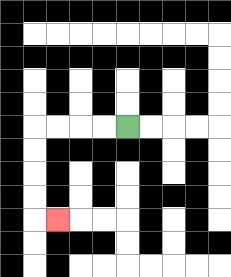{'start': '[5, 5]', 'end': '[2, 9]', 'path_directions': 'L,L,L,L,D,D,D,D,R', 'path_coordinates': '[[5, 5], [4, 5], [3, 5], [2, 5], [1, 5], [1, 6], [1, 7], [1, 8], [1, 9], [2, 9]]'}